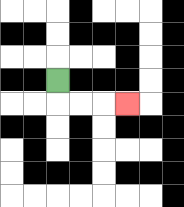{'start': '[2, 3]', 'end': '[5, 4]', 'path_directions': 'D,R,R,R', 'path_coordinates': '[[2, 3], [2, 4], [3, 4], [4, 4], [5, 4]]'}